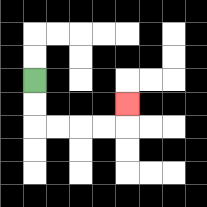{'start': '[1, 3]', 'end': '[5, 4]', 'path_directions': 'D,D,R,R,R,R,U', 'path_coordinates': '[[1, 3], [1, 4], [1, 5], [2, 5], [3, 5], [4, 5], [5, 5], [5, 4]]'}